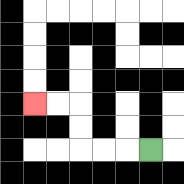{'start': '[6, 6]', 'end': '[1, 4]', 'path_directions': 'L,L,L,U,U,L,L', 'path_coordinates': '[[6, 6], [5, 6], [4, 6], [3, 6], [3, 5], [3, 4], [2, 4], [1, 4]]'}